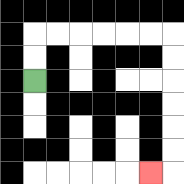{'start': '[1, 3]', 'end': '[6, 7]', 'path_directions': 'U,U,R,R,R,R,R,R,D,D,D,D,D,D,L', 'path_coordinates': '[[1, 3], [1, 2], [1, 1], [2, 1], [3, 1], [4, 1], [5, 1], [6, 1], [7, 1], [7, 2], [7, 3], [7, 4], [7, 5], [7, 6], [7, 7], [6, 7]]'}